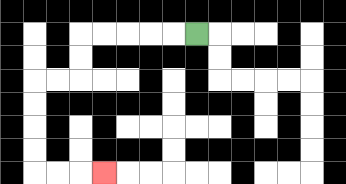{'start': '[8, 1]', 'end': '[4, 7]', 'path_directions': 'L,L,L,L,L,D,D,L,L,D,D,D,D,R,R,R', 'path_coordinates': '[[8, 1], [7, 1], [6, 1], [5, 1], [4, 1], [3, 1], [3, 2], [3, 3], [2, 3], [1, 3], [1, 4], [1, 5], [1, 6], [1, 7], [2, 7], [3, 7], [4, 7]]'}